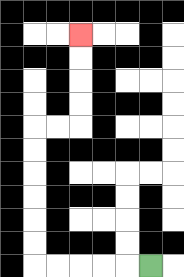{'start': '[6, 11]', 'end': '[3, 1]', 'path_directions': 'L,L,L,L,L,U,U,U,U,U,U,R,R,U,U,U,U', 'path_coordinates': '[[6, 11], [5, 11], [4, 11], [3, 11], [2, 11], [1, 11], [1, 10], [1, 9], [1, 8], [1, 7], [1, 6], [1, 5], [2, 5], [3, 5], [3, 4], [3, 3], [3, 2], [3, 1]]'}